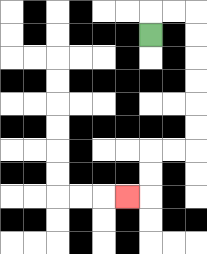{'start': '[6, 1]', 'end': '[5, 8]', 'path_directions': 'U,R,R,D,D,D,D,D,D,L,L,D,D,L', 'path_coordinates': '[[6, 1], [6, 0], [7, 0], [8, 0], [8, 1], [8, 2], [8, 3], [8, 4], [8, 5], [8, 6], [7, 6], [6, 6], [6, 7], [6, 8], [5, 8]]'}